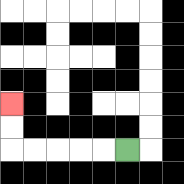{'start': '[5, 6]', 'end': '[0, 4]', 'path_directions': 'L,L,L,L,L,U,U', 'path_coordinates': '[[5, 6], [4, 6], [3, 6], [2, 6], [1, 6], [0, 6], [0, 5], [0, 4]]'}